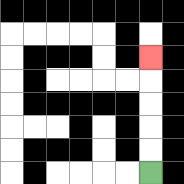{'start': '[6, 7]', 'end': '[6, 2]', 'path_directions': 'U,U,U,U,U', 'path_coordinates': '[[6, 7], [6, 6], [6, 5], [6, 4], [6, 3], [6, 2]]'}